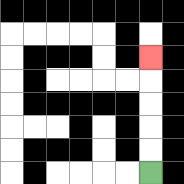{'start': '[6, 7]', 'end': '[6, 2]', 'path_directions': 'U,U,U,U,U', 'path_coordinates': '[[6, 7], [6, 6], [6, 5], [6, 4], [6, 3], [6, 2]]'}